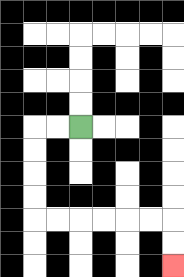{'start': '[3, 5]', 'end': '[7, 11]', 'path_directions': 'L,L,D,D,D,D,R,R,R,R,R,R,D,D', 'path_coordinates': '[[3, 5], [2, 5], [1, 5], [1, 6], [1, 7], [1, 8], [1, 9], [2, 9], [3, 9], [4, 9], [5, 9], [6, 9], [7, 9], [7, 10], [7, 11]]'}